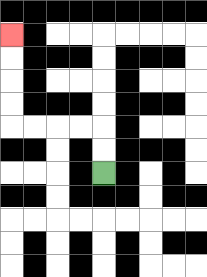{'start': '[4, 7]', 'end': '[0, 1]', 'path_directions': 'U,U,L,L,L,L,U,U,U,U', 'path_coordinates': '[[4, 7], [4, 6], [4, 5], [3, 5], [2, 5], [1, 5], [0, 5], [0, 4], [0, 3], [0, 2], [0, 1]]'}